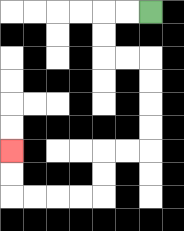{'start': '[6, 0]', 'end': '[0, 6]', 'path_directions': 'L,L,D,D,R,R,D,D,D,D,L,L,D,D,L,L,L,L,U,U', 'path_coordinates': '[[6, 0], [5, 0], [4, 0], [4, 1], [4, 2], [5, 2], [6, 2], [6, 3], [6, 4], [6, 5], [6, 6], [5, 6], [4, 6], [4, 7], [4, 8], [3, 8], [2, 8], [1, 8], [0, 8], [0, 7], [0, 6]]'}